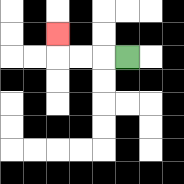{'start': '[5, 2]', 'end': '[2, 1]', 'path_directions': 'L,L,L,U', 'path_coordinates': '[[5, 2], [4, 2], [3, 2], [2, 2], [2, 1]]'}